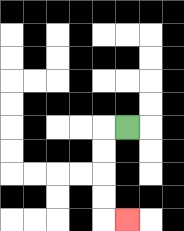{'start': '[5, 5]', 'end': '[5, 9]', 'path_directions': 'L,D,D,D,D,R', 'path_coordinates': '[[5, 5], [4, 5], [4, 6], [4, 7], [4, 8], [4, 9], [5, 9]]'}